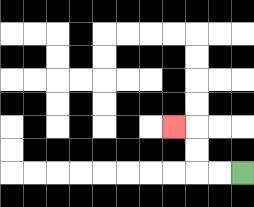{'start': '[10, 7]', 'end': '[7, 5]', 'path_directions': 'L,L,U,U,L', 'path_coordinates': '[[10, 7], [9, 7], [8, 7], [8, 6], [8, 5], [7, 5]]'}